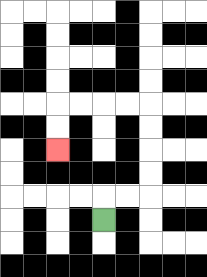{'start': '[4, 9]', 'end': '[2, 6]', 'path_directions': 'U,R,R,U,U,U,U,L,L,L,L,D,D', 'path_coordinates': '[[4, 9], [4, 8], [5, 8], [6, 8], [6, 7], [6, 6], [6, 5], [6, 4], [5, 4], [4, 4], [3, 4], [2, 4], [2, 5], [2, 6]]'}